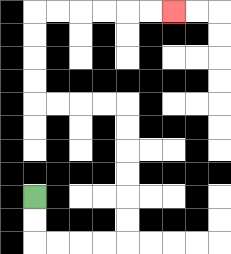{'start': '[1, 8]', 'end': '[7, 0]', 'path_directions': 'D,D,R,R,R,R,U,U,U,U,U,U,L,L,L,L,U,U,U,U,R,R,R,R,R,R', 'path_coordinates': '[[1, 8], [1, 9], [1, 10], [2, 10], [3, 10], [4, 10], [5, 10], [5, 9], [5, 8], [5, 7], [5, 6], [5, 5], [5, 4], [4, 4], [3, 4], [2, 4], [1, 4], [1, 3], [1, 2], [1, 1], [1, 0], [2, 0], [3, 0], [4, 0], [5, 0], [6, 0], [7, 0]]'}